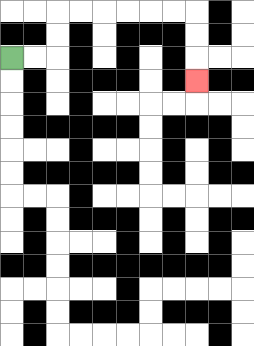{'start': '[0, 2]', 'end': '[8, 3]', 'path_directions': 'R,R,U,U,R,R,R,R,R,R,D,D,D', 'path_coordinates': '[[0, 2], [1, 2], [2, 2], [2, 1], [2, 0], [3, 0], [4, 0], [5, 0], [6, 0], [7, 0], [8, 0], [8, 1], [8, 2], [8, 3]]'}